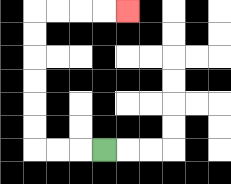{'start': '[4, 6]', 'end': '[5, 0]', 'path_directions': 'L,L,L,U,U,U,U,U,U,R,R,R,R', 'path_coordinates': '[[4, 6], [3, 6], [2, 6], [1, 6], [1, 5], [1, 4], [1, 3], [1, 2], [1, 1], [1, 0], [2, 0], [3, 0], [4, 0], [5, 0]]'}